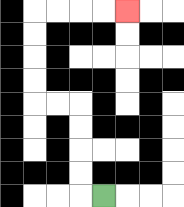{'start': '[4, 8]', 'end': '[5, 0]', 'path_directions': 'L,U,U,U,U,L,L,U,U,U,U,R,R,R,R', 'path_coordinates': '[[4, 8], [3, 8], [3, 7], [3, 6], [3, 5], [3, 4], [2, 4], [1, 4], [1, 3], [1, 2], [1, 1], [1, 0], [2, 0], [3, 0], [4, 0], [5, 0]]'}